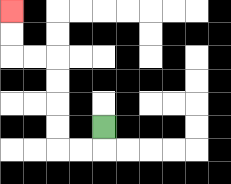{'start': '[4, 5]', 'end': '[0, 0]', 'path_directions': 'D,L,L,U,U,U,U,L,L,U,U', 'path_coordinates': '[[4, 5], [4, 6], [3, 6], [2, 6], [2, 5], [2, 4], [2, 3], [2, 2], [1, 2], [0, 2], [0, 1], [0, 0]]'}